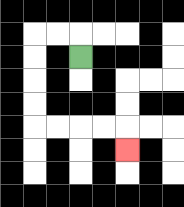{'start': '[3, 2]', 'end': '[5, 6]', 'path_directions': 'U,L,L,D,D,D,D,R,R,R,R,D', 'path_coordinates': '[[3, 2], [3, 1], [2, 1], [1, 1], [1, 2], [1, 3], [1, 4], [1, 5], [2, 5], [3, 5], [4, 5], [5, 5], [5, 6]]'}